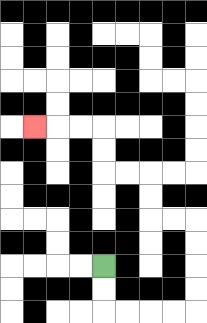{'start': '[4, 11]', 'end': '[1, 5]', 'path_directions': 'D,D,R,R,R,R,U,U,U,U,L,L,U,U,L,L,U,U,L,L,L', 'path_coordinates': '[[4, 11], [4, 12], [4, 13], [5, 13], [6, 13], [7, 13], [8, 13], [8, 12], [8, 11], [8, 10], [8, 9], [7, 9], [6, 9], [6, 8], [6, 7], [5, 7], [4, 7], [4, 6], [4, 5], [3, 5], [2, 5], [1, 5]]'}